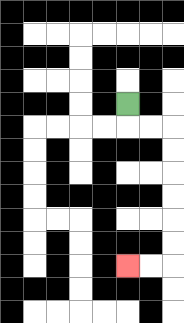{'start': '[5, 4]', 'end': '[5, 11]', 'path_directions': 'D,R,R,D,D,D,D,D,D,L,L', 'path_coordinates': '[[5, 4], [5, 5], [6, 5], [7, 5], [7, 6], [7, 7], [7, 8], [7, 9], [7, 10], [7, 11], [6, 11], [5, 11]]'}